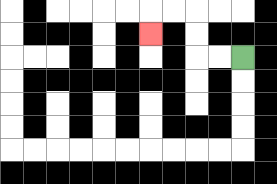{'start': '[10, 2]', 'end': '[6, 1]', 'path_directions': 'L,L,U,U,L,L,D', 'path_coordinates': '[[10, 2], [9, 2], [8, 2], [8, 1], [8, 0], [7, 0], [6, 0], [6, 1]]'}